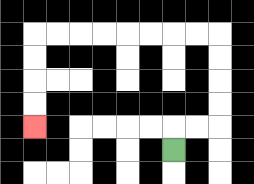{'start': '[7, 6]', 'end': '[1, 5]', 'path_directions': 'U,R,R,U,U,U,U,L,L,L,L,L,L,L,L,D,D,D,D', 'path_coordinates': '[[7, 6], [7, 5], [8, 5], [9, 5], [9, 4], [9, 3], [9, 2], [9, 1], [8, 1], [7, 1], [6, 1], [5, 1], [4, 1], [3, 1], [2, 1], [1, 1], [1, 2], [1, 3], [1, 4], [1, 5]]'}